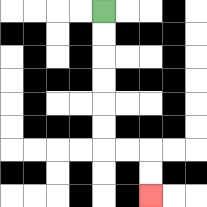{'start': '[4, 0]', 'end': '[6, 8]', 'path_directions': 'D,D,D,D,D,D,R,R,D,D', 'path_coordinates': '[[4, 0], [4, 1], [4, 2], [4, 3], [4, 4], [4, 5], [4, 6], [5, 6], [6, 6], [6, 7], [6, 8]]'}